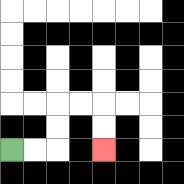{'start': '[0, 6]', 'end': '[4, 6]', 'path_directions': 'R,R,U,U,R,R,D,D', 'path_coordinates': '[[0, 6], [1, 6], [2, 6], [2, 5], [2, 4], [3, 4], [4, 4], [4, 5], [4, 6]]'}